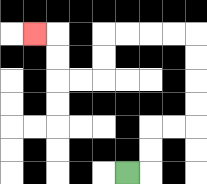{'start': '[5, 7]', 'end': '[1, 1]', 'path_directions': 'R,U,U,R,R,U,U,U,U,L,L,L,L,D,D,L,L,U,U,L', 'path_coordinates': '[[5, 7], [6, 7], [6, 6], [6, 5], [7, 5], [8, 5], [8, 4], [8, 3], [8, 2], [8, 1], [7, 1], [6, 1], [5, 1], [4, 1], [4, 2], [4, 3], [3, 3], [2, 3], [2, 2], [2, 1], [1, 1]]'}